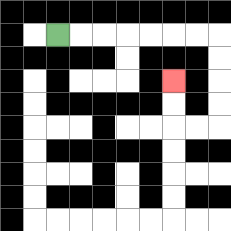{'start': '[2, 1]', 'end': '[7, 3]', 'path_directions': 'R,R,R,R,R,R,R,D,D,D,D,L,L,U,U', 'path_coordinates': '[[2, 1], [3, 1], [4, 1], [5, 1], [6, 1], [7, 1], [8, 1], [9, 1], [9, 2], [9, 3], [9, 4], [9, 5], [8, 5], [7, 5], [7, 4], [7, 3]]'}